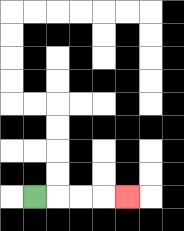{'start': '[1, 8]', 'end': '[5, 8]', 'path_directions': 'R,R,R,R', 'path_coordinates': '[[1, 8], [2, 8], [3, 8], [4, 8], [5, 8]]'}